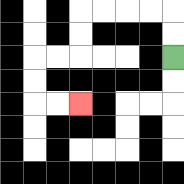{'start': '[7, 2]', 'end': '[3, 4]', 'path_directions': 'U,U,L,L,L,L,D,D,L,L,D,D,R,R', 'path_coordinates': '[[7, 2], [7, 1], [7, 0], [6, 0], [5, 0], [4, 0], [3, 0], [3, 1], [3, 2], [2, 2], [1, 2], [1, 3], [1, 4], [2, 4], [3, 4]]'}